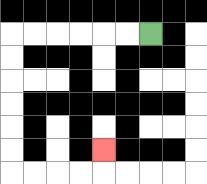{'start': '[6, 1]', 'end': '[4, 6]', 'path_directions': 'L,L,L,L,L,L,D,D,D,D,D,D,R,R,R,R,U', 'path_coordinates': '[[6, 1], [5, 1], [4, 1], [3, 1], [2, 1], [1, 1], [0, 1], [0, 2], [0, 3], [0, 4], [0, 5], [0, 6], [0, 7], [1, 7], [2, 7], [3, 7], [4, 7], [4, 6]]'}